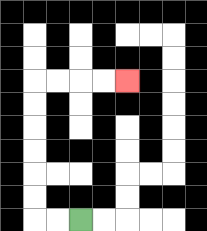{'start': '[3, 9]', 'end': '[5, 3]', 'path_directions': 'L,L,U,U,U,U,U,U,R,R,R,R', 'path_coordinates': '[[3, 9], [2, 9], [1, 9], [1, 8], [1, 7], [1, 6], [1, 5], [1, 4], [1, 3], [2, 3], [3, 3], [4, 3], [5, 3]]'}